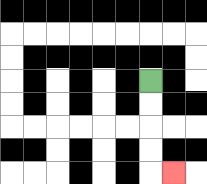{'start': '[6, 3]', 'end': '[7, 7]', 'path_directions': 'D,D,D,D,R', 'path_coordinates': '[[6, 3], [6, 4], [6, 5], [6, 6], [6, 7], [7, 7]]'}